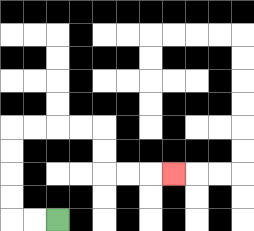{'start': '[2, 9]', 'end': '[7, 7]', 'path_directions': 'L,L,U,U,U,U,R,R,R,R,D,D,R,R,R', 'path_coordinates': '[[2, 9], [1, 9], [0, 9], [0, 8], [0, 7], [0, 6], [0, 5], [1, 5], [2, 5], [3, 5], [4, 5], [4, 6], [4, 7], [5, 7], [6, 7], [7, 7]]'}